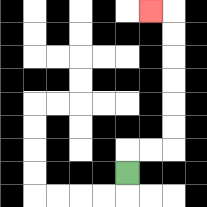{'start': '[5, 7]', 'end': '[6, 0]', 'path_directions': 'U,R,R,U,U,U,U,U,U,L', 'path_coordinates': '[[5, 7], [5, 6], [6, 6], [7, 6], [7, 5], [7, 4], [7, 3], [7, 2], [7, 1], [7, 0], [6, 0]]'}